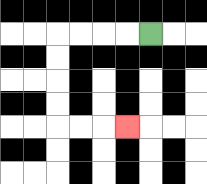{'start': '[6, 1]', 'end': '[5, 5]', 'path_directions': 'L,L,L,L,D,D,D,D,R,R,R', 'path_coordinates': '[[6, 1], [5, 1], [4, 1], [3, 1], [2, 1], [2, 2], [2, 3], [2, 4], [2, 5], [3, 5], [4, 5], [5, 5]]'}